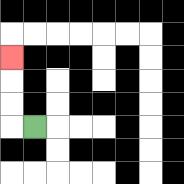{'start': '[1, 5]', 'end': '[0, 2]', 'path_directions': 'L,U,U,U', 'path_coordinates': '[[1, 5], [0, 5], [0, 4], [0, 3], [0, 2]]'}